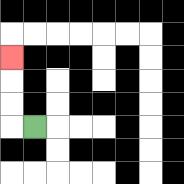{'start': '[1, 5]', 'end': '[0, 2]', 'path_directions': 'L,U,U,U', 'path_coordinates': '[[1, 5], [0, 5], [0, 4], [0, 3], [0, 2]]'}